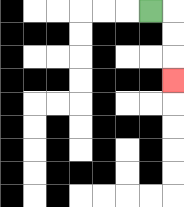{'start': '[6, 0]', 'end': '[7, 3]', 'path_directions': 'R,D,D,D', 'path_coordinates': '[[6, 0], [7, 0], [7, 1], [7, 2], [7, 3]]'}